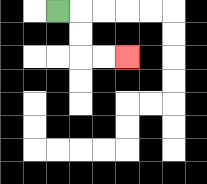{'start': '[2, 0]', 'end': '[5, 2]', 'path_directions': 'R,D,D,R,R', 'path_coordinates': '[[2, 0], [3, 0], [3, 1], [3, 2], [4, 2], [5, 2]]'}